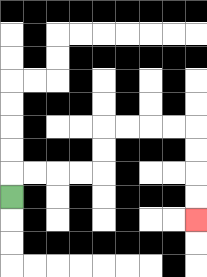{'start': '[0, 8]', 'end': '[8, 9]', 'path_directions': 'U,R,R,R,R,U,U,R,R,R,R,D,D,D,D', 'path_coordinates': '[[0, 8], [0, 7], [1, 7], [2, 7], [3, 7], [4, 7], [4, 6], [4, 5], [5, 5], [6, 5], [7, 5], [8, 5], [8, 6], [8, 7], [8, 8], [8, 9]]'}